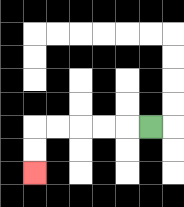{'start': '[6, 5]', 'end': '[1, 7]', 'path_directions': 'L,L,L,L,L,D,D', 'path_coordinates': '[[6, 5], [5, 5], [4, 5], [3, 5], [2, 5], [1, 5], [1, 6], [1, 7]]'}